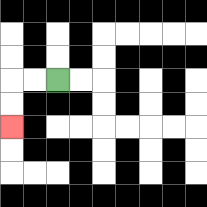{'start': '[2, 3]', 'end': '[0, 5]', 'path_directions': 'L,L,D,D', 'path_coordinates': '[[2, 3], [1, 3], [0, 3], [0, 4], [0, 5]]'}